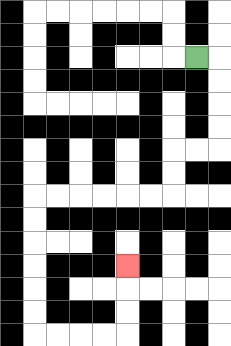{'start': '[8, 2]', 'end': '[5, 11]', 'path_directions': 'R,D,D,D,D,L,L,D,D,L,L,L,L,L,L,D,D,D,D,D,D,R,R,R,R,U,U,U', 'path_coordinates': '[[8, 2], [9, 2], [9, 3], [9, 4], [9, 5], [9, 6], [8, 6], [7, 6], [7, 7], [7, 8], [6, 8], [5, 8], [4, 8], [3, 8], [2, 8], [1, 8], [1, 9], [1, 10], [1, 11], [1, 12], [1, 13], [1, 14], [2, 14], [3, 14], [4, 14], [5, 14], [5, 13], [5, 12], [5, 11]]'}